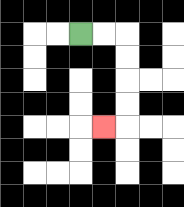{'start': '[3, 1]', 'end': '[4, 5]', 'path_directions': 'R,R,D,D,D,D,L', 'path_coordinates': '[[3, 1], [4, 1], [5, 1], [5, 2], [5, 3], [5, 4], [5, 5], [4, 5]]'}